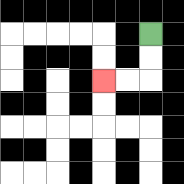{'start': '[6, 1]', 'end': '[4, 3]', 'path_directions': 'D,D,L,L', 'path_coordinates': '[[6, 1], [6, 2], [6, 3], [5, 3], [4, 3]]'}